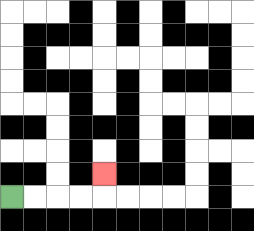{'start': '[0, 8]', 'end': '[4, 7]', 'path_directions': 'R,R,R,R,U', 'path_coordinates': '[[0, 8], [1, 8], [2, 8], [3, 8], [4, 8], [4, 7]]'}